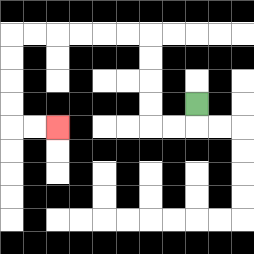{'start': '[8, 4]', 'end': '[2, 5]', 'path_directions': 'D,L,L,U,U,U,U,L,L,L,L,L,L,D,D,D,D,R,R', 'path_coordinates': '[[8, 4], [8, 5], [7, 5], [6, 5], [6, 4], [6, 3], [6, 2], [6, 1], [5, 1], [4, 1], [3, 1], [2, 1], [1, 1], [0, 1], [0, 2], [0, 3], [0, 4], [0, 5], [1, 5], [2, 5]]'}